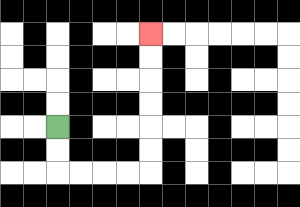{'start': '[2, 5]', 'end': '[6, 1]', 'path_directions': 'D,D,R,R,R,R,U,U,U,U,U,U', 'path_coordinates': '[[2, 5], [2, 6], [2, 7], [3, 7], [4, 7], [5, 7], [6, 7], [6, 6], [6, 5], [6, 4], [6, 3], [6, 2], [6, 1]]'}